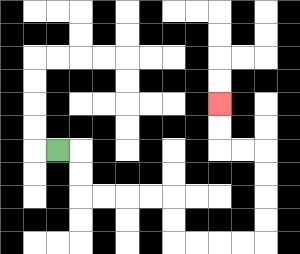{'start': '[2, 6]', 'end': '[9, 4]', 'path_directions': 'R,D,D,R,R,R,R,D,D,R,R,R,R,U,U,U,U,L,L,U,U', 'path_coordinates': '[[2, 6], [3, 6], [3, 7], [3, 8], [4, 8], [5, 8], [6, 8], [7, 8], [7, 9], [7, 10], [8, 10], [9, 10], [10, 10], [11, 10], [11, 9], [11, 8], [11, 7], [11, 6], [10, 6], [9, 6], [9, 5], [9, 4]]'}